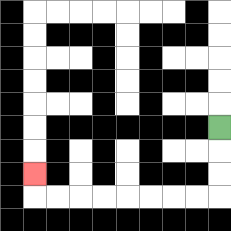{'start': '[9, 5]', 'end': '[1, 7]', 'path_directions': 'D,D,D,L,L,L,L,L,L,L,L,U', 'path_coordinates': '[[9, 5], [9, 6], [9, 7], [9, 8], [8, 8], [7, 8], [6, 8], [5, 8], [4, 8], [3, 8], [2, 8], [1, 8], [1, 7]]'}